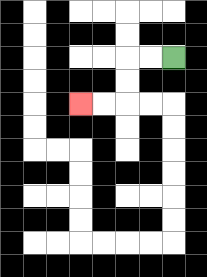{'start': '[7, 2]', 'end': '[3, 4]', 'path_directions': 'L,L,D,D,L,L', 'path_coordinates': '[[7, 2], [6, 2], [5, 2], [5, 3], [5, 4], [4, 4], [3, 4]]'}